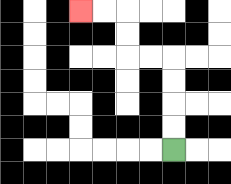{'start': '[7, 6]', 'end': '[3, 0]', 'path_directions': 'U,U,U,U,L,L,U,U,L,L', 'path_coordinates': '[[7, 6], [7, 5], [7, 4], [7, 3], [7, 2], [6, 2], [5, 2], [5, 1], [5, 0], [4, 0], [3, 0]]'}